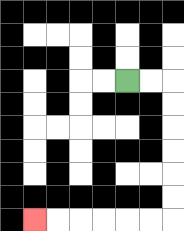{'start': '[5, 3]', 'end': '[1, 9]', 'path_directions': 'R,R,D,D,D,D,D,D,L,L,L,L,L,L', 'path_coordinates': '[[5, 3], [6, 3], [7, 3], [7, 4], [7, 5], [7, 6], [7, 7], [7, 8], [7, 9], [6, 9], [5, 9], [4, 9], [3, 9], [2, 9], [1, 9]]'}